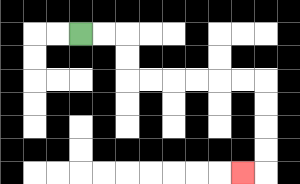{'start': '[3, 1]', 'end': '[10, 7]', 'path_directions': 'R,R,D,D,R,R,R,R,R,R,D,D,D,D,L', 'path_coordinates': '[[3, 1], [4, 1], [5, 1], [5, 2], [5, 3], [6, 3], [7, 3], [8, 3], [9, 3], [10, 3], [11, 3], [11, 4], [11, 5], [11, 6], [11, 7], [10, 7]]'}